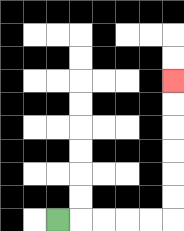{'start': '[2, 9]', 'end': '[7, 3]', 'path_directions': 'R,R,R,R,R,U,U,U,U,U,U', 'path_coordinates': '[[2, 9], [3, 9], [4, 9], [5, 9], [6, 9], [7, 9], [7, 8], [7, 7], [7, 6], [7, 5], [7, 4], [7, 3]]'}